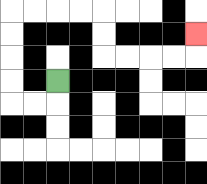{'start': '[2, 3]', 'end': '[8, 1]', 'path_directions': 'D,L,L,U,U,U,U,R,R,R,R,D,D,R,R,R,R,U', 'path_coordinates': '[[2, 3], [2, 4], [1, 4], [0, 4], [0, 3], [0, 2], [0, 1], [0, 0], [1, 0], [2, 0], [3, 0], [4, 0], [4, 1], [4, 2], [5, 2], [6, 2], [7, 2], [8, 2], [8, 1]]'}